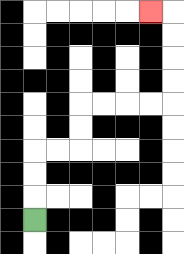{'start': '[1, 9]', 'end': '[6, 0]', 'path_directions': 'U,U,U,R,R,U,U,R,R,R,R,U,U,U,U,L', 'path_coordinates': '[[1, 9], [1, 8], [1, 7], [1, 6], [2, 6], [3, 6], [3, 5], [3, 4], [4, 4], [5, 4], [6, 4], [7, 4], [7, 3], [7, 2], [7, 1], [7, 0], [6, 0]]'}